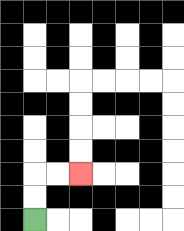{'start': '[1, 9]', 'end': '[3, 7]', 'path_directions': 'U,U,R,R', 'path_coordinates': '[[1, 9], [1, 8], [1, 7], [2, 7], [3, 7]]'}